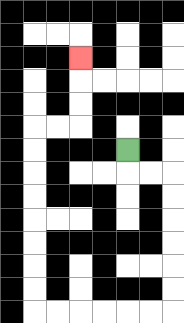{'start': '[5, 6]', 'end': '[3, 2]', 'path_directions': 'D,R,R,D,D,D,D,D,D,L,L,L,L,L,L,U,U,U,U,U,U,U,U,R,R,U,U,U', 'path_coordinates': '[[5, 6], [5, 7], [6, 7], [7, 7], [7, 8], [7, 9], [7, 10], [7, 11], [7, 12], [7, 13], [6, 13], [5, 13], [4, 13], [3, 13], [2, 13], [1, 13], [1, 12], [1, 11], [1, 10], [1, 9], [1, 8], [1, 7], [1, 6], [1, 5], [2, 5], [3, 5], [3, 4], [3, 3], [3, 2]]'}